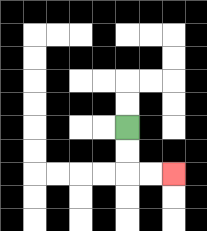{'start': '[5, 5]', 'end': '[7, 7]', 'path_directions': 'D,D,R,R', 'path_coordinates': '[[5, 5], [5, 6], [5, 7], [6, 7], [7, 7]]'}